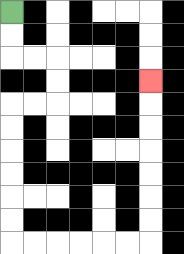{'start': '[0, 0]', 'end': '[6, 3]', 'path_directions': 'D,D,R,R,D,D,L,L,D,D,D,D,D,D,R,R,R,R,R,R,U,U,U,U,U,U,U', 'path_coordinates': '[[0, 0], [0, 1], [0, 2], [1, 2], [2, 2], [2, 3], [2, 4], [1, 4], [0, 4], [0, 5], [0, 6], [0, 7], [0, 8], [0, 9], [0, 10], [1, 10], [2, 10], [3, 10], [4, 10], [5, 10], [6, 10], [6, 9], [6, 8], [6, 7], [6, 6], [6, 5], [6, 4], [6, 3]]'}